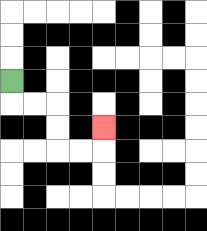{'start': '[0, 3]', 'end': '[4, 5]', 'path_directions': 'D,R,R,D,D,R,R,U', 'path_coordinates': '[[0, 3], [0, 4], [1, 4], [2, 4], [2, 5], [2, 6], [3, 6], [4, 6], [4, 5]]'}